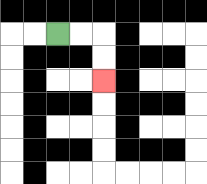{'start': '[2, 1]', 'end': '[4, 3]', 'path_directions': 'R,R,D,D', 'path_coordinates': '[[2, 1], [3, 1], [4, 1], [4, 2], [4, 3]]'}